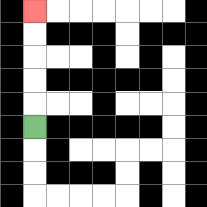{'start': '[1, 5]', 'end': '[1, 0]', 'path_directions': 'U,U,U,U,U', 'path_coordinates': '[[1, 5], [1, 4], [1, 3], [1, 2], [1, 1], [1, 0]]'}